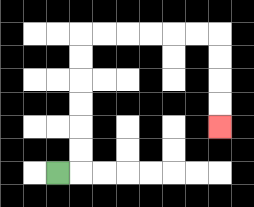{'start': '[2, 7]', 'end': '[9, 5]', 'path_directions': 'R,U,U,U,U,U,U,R,R,R,R,R,R,D,D,D,D', 'path_coordinates': '[[2, 7], [3, 7], [3, 6], [3, 5], [3, 4], [3, 3], [3, 2], [3, 1], [4, 1], [5, 1], [6, 1], [7, 1], [8, 1], [9, 1], [9, 2], [9, 3], [9, 4], [9, 5]]'}